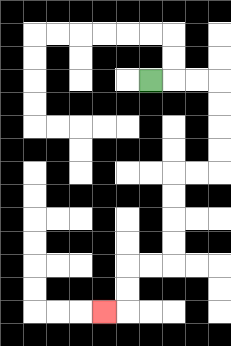{'start': '[6, 3]', 'end': '[4, 13]', 'path_directions': 'R,R,R,D,D,D,D,L,L,D,D,D,D,L,L,D,D,L', 'path_coordinates': '[[6, 3], [7, 3], [8, 3], [9, 3], [9, 4], [9, 5], [9, 6], [9, 7], [8, 7], [7, 7], [7, 8], [7, 9], [7, 10], [7, 11], [6, 11], [5, 11], [5, 12], [5, 13], [4, 13]]'}